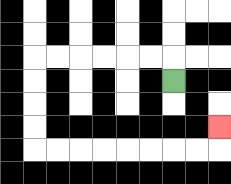{'start': '[7, 3]', 'end': '[9, 5]', 'path_directions': 'U,L,L,L,L,L,L,D,D,D,D,R,R,R,R,R,R,R,R,U', 'path_coordinates': '[[7, 3], [7, 2], [6, 2], [5, 2], [4, 2], [3, 2], [2, 2], [1, 2], [1, 3], [1, 4], [1, 5], [1, 6], [2, 6], [3, 6], [4, 6], [5, 6], [6, 6], [7, 6], [8, 6], [9, 6], [9, 5]]'}